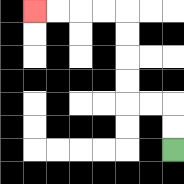{'start': '[7, 6]', 'end': '[1, 0]', 'path_directions': 'U,U,L,L,U,U,U,U,L,L,L,L', 'path_coordinates': '[[7, 6], [7, 5], [7, 4], [6, 4], [5, 4], [5, 3], [5, 2], [5, 1], [5, 0], [4, 0], [3, 0], [2, 0], [1, 0]]'}